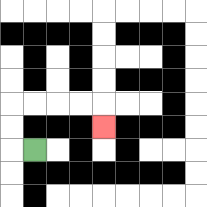{'start': '[1, 6]', 'end': '[4, 5]', 'path_directions': 'L,U,U,R,R,R,R,D', 'path_coordinates': '[[1, 6], [0, 6], [0, 5], [0, 4], [1, 4], [2, 4], [3, 4], [4, 4], [4, 5]]'}